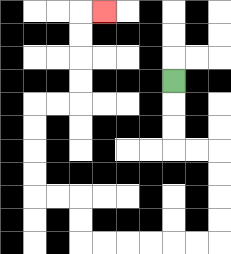{'start': '[7, 3]', 'end': '[4, 0]', 'path_directions': 'D,D,D,R,R,D,D,D,D,L,L,L,L,L,L,U,U,L,L,U,U,U,U,R,R,U,U,U,U,R', 'path_coordinates': '[[7, 3], [7, 4], [7, 5], [7, 6], [8, 6], [9, 6], [9, 7], [9, 8], [9, 9], [9, 10], [8, 10], [7, 10], [6, 10], [5, 10], [4, 10], [3, 10], [3, 9], [3, 8], [2, 8], [1, 8], [1, 7], [1, 6], [1, 5], [1, 4], [2, 4], [3, 4], [3, 3], [3, 2], [3, 1], [3, 0], [4, 0]]'}